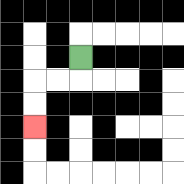{'start': '[3, 2]', 'end': '[1, 5]', 'path_directions': 'D,L,L,D,D', 'path_coordinates': '[[3, 2], [3, 3], [2, 3], [1, 3], [1, 4], [1, 5]]'}